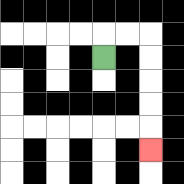{'start': '[4, 2]', 'end': '[6, 6]', 'path_directions': 'U,R,R,D,D,D,D,D', 'path_coordinates': '[[4, 2], [4, 1], [5, 1], [6, 1], [6, 2], [6, 3], [6, 4], [6, 5], [6, 6]]'}